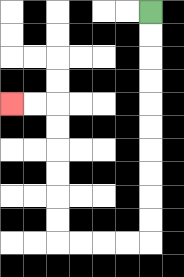{'start': '[6, 0]', 'end': '[0, 4]', 'path_directions': 'D,D,D,D,D,D,D,D,D,D,L,L,L,L,U,U,U,U,U,U,L,L', 'path_coordinates': '[[6, 0], [6, 1], [6, 2], [6, 3], [6, 4], [6, 5], [6, 6], [6, 7], [6, 8], [6, 9], [6, 10], [5, 10], [4, 10], [3, 10], [2, 10], [2, 9], [2, 8], [2, 7], [2, 6], [2, 5], [2, 4], [1, 4], [0, 4]]'}